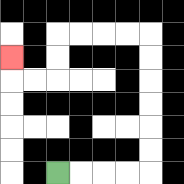{'start': '[2, 7]', 'end': '[0, 2]', 'path_directions': 'R,R,R,R,U,U,U,U,U,U,L,L,L,L,D,D,L,L,U', 'path_coordinates': '[[2, 7], [3, 7], [4, 7], [5, 7], [6, 7], [6, 6], [6, 5], [6, 4], [6, 3], [6, 2], [6, 1], [5, 1], [4, 1], [3, 1], [2, 1], [2, 2], [2, 3], [1, 3], [0, 3], [0, 2]]'}